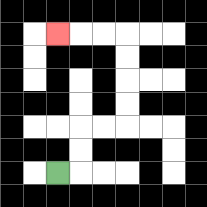{'start': '[2, 7]', 'end': '[2, 1]', 'path_directions': 'R,U,U,R,R,U,U,U,U,L,L,L', 'path_coordinates': '[[2, 7], [3, 7], [3, 6], [3, 5], [4, 5], [5, 5], [5, 4], [5, 3], [5, 2], [5, 1], [4, 1], [3, 1], [2, 1]]'}